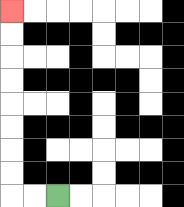{'start': '[2, 8]', 'end': '[0, 0]', 'path_directions': 'L,L,U,U,U,U,U,U,U,U', 'path_coordinates': '[[2, 8], [1, 8], [0, 8], [0, 7], [0, 6], [0, 5], [0, 4], [0, 3], [0, 2], [0, 1], [0, 0]]'}